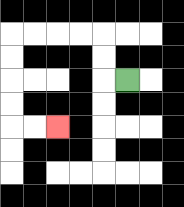{'start': '[5, 3]', 'end': '[2, 5]', 'path_directions': 'L,U,U,L,L,L,L,D,D,D,D,R,R', 'path_coordinates': '[[5, 3], [4, 3], [4, 2], [4, 1], [3, 1], [2, 1], [1, 1], [0, 1], [0, 2], [0, 3], [0, 4], [0, 5], [1, 5], [2, 5]]'}